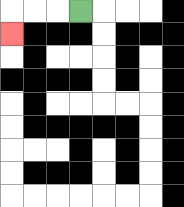{'start': '[3, 0]', 'end': '[0, 1]', 'path_directions': 'L,L,L,D', 'path_coordinates': '[[3, 0], [2, 0], [1, 0], [0, 0], [0, 1]]'}